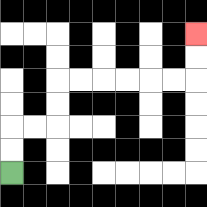{'start': '[0, 7]', 'end': '[8, 1]', 'path_directions': 'U,U,R,R,U,U,R,R,R,R,R,R,U,U', 'path_coordinates': '[[0, 7], [0, 6], [0, 5], [1, 5], [2, 5], [2, 4], [2, 3], [3, 3], [4, 3], [5, 3], [6, 3], [7, 3], [8, 3], [8, 2], [8, 1]]'}